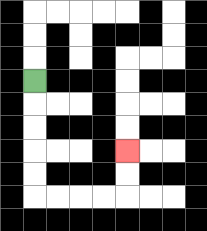{'start': '[1, 3]', 'end': '[5, 6]', 'path_directions': 'D,D,D,D,D,R,R,R,R,U,U', 'path_coordinates': '[[1, 3], [1, 4], [1, 5], [1, 6], [1, 7], [1, 8], [2, 8], [3, 8], [4, 8], [5, 8], [5, 7], [5, 6]]'}